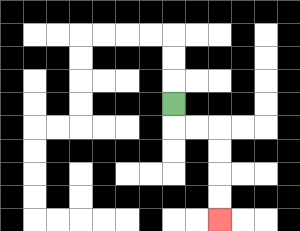{'start': '[7, 4]', 'end': '[9, 9]', 'path_directions': 'D,R,R,D,D,D,D', 'path_coordinates': '[[7, 4], [7, 5], [8, 5], [9, 5], [9, 6], [9, 7], [9, 8], [9, 9]]'}